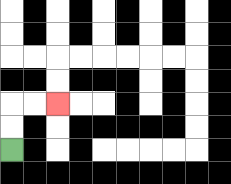{'start': '[0, 6]', 'end': '[2, 4]', 'path_directions': 'U,U,R,R', 'path_coordinates': '[[0, 6], [0, 5], [0, 4], [1, 4], [2, 4]]'}